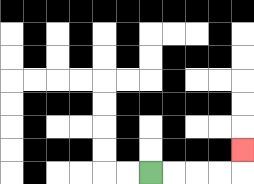{'start': '[6, 7]', 'end': '[10, 6]', 'path_directions': 'R,R,R,R,U', 'path_coordinates': '[[6, 7], [7, 7], [8, 7], [9, 7], [10, 7], [10, 6]]'}